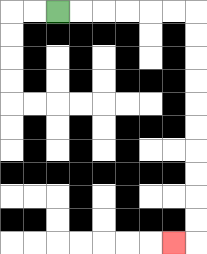{'start': '[2, 0]', 'end': '[7, 10]', 'path_directions': 'R,R,R,R,R,R,D,D,D,D,D,D,D,D,D,D,L', 'path_coordinates': '[[2, 0], [3, 0], [4, 0], [5, 0], [6, 0], [7, 0], [8, 0], [8, 1], [8, 2], [8, 3], [8, 4], [8, 5], [8, 6], [8, 7], [8, 8], [8, 9], [8, 10], [7, 10]]'}